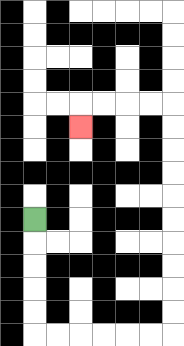{'start': '[1, 9]', 'end': '[3, 5]', 'path_directions': 'D,D,D,D,D,R,R,R,R,R,R,U,U,U,U,U,U,U,U,U,U,L,L,L,L,D', 'path_coordinates': '[[1, 9], [1, 10], [1, 11], [1, 12], [1, 13], [1, 14], [2, 14], [3, 14], [4, 14], [5, 14], [6, 14], [7, 14], [7, 13], [7, 12], [7, 11], [7, 10], [7, 9], [7, 8], [7, 7], [7, 6], [7, 5], [7, 4], [6, 4], [5, 4], [4, 4], [3, 4], [3, 5]]'}